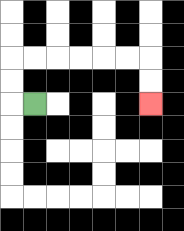{'start': '[1, 4]', 'end': '[6, 4]', 'path_directions': 'L,U,U,R,R,R,R,R,R,D,D', 'path_coordinates': '[[1, 4], [0, 4], [0, 3], [0, 2], [1, 2], [2, 2], [3, 2], [4, 2], [5, 2], [6, 2], [6, 3], [6, 4]]'}